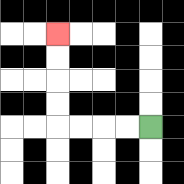{'start': '[6, 5]', 'end': '[2, 1]', 'path_directions': 'L,L,L,L,U,U,U,U', 'path_coordinates': '[[6, 5], [5, 5], [4, 5], [3, 5], [2, 5], [2, 4], [2, 3], [2, 2], [2, 1]]'}